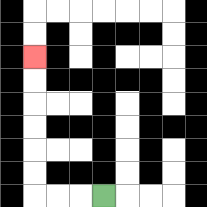{'start': '[4, 8]', 'end': '[1, 2]', 'path_directions': 'L,L,L,U,U,U,U,U,U', 'path_coordinates': '[[4, 8], [3, 8], [2, 8], [1, 8], [1, 7], [1, 6], [1, 5], [1, 4], [1, 3], [1, 2]]'}